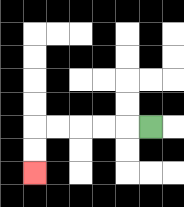{'start': '[6, 5]', 'end': '[1, 7]', 'path_directions': 'L,L,L,L,L,D,D', 'path_coordinates': '[[6, 5], [5, 5], [4, 5], [3, 5], [2, 5], [1, 5], [1, 6], [1, 7]]'}